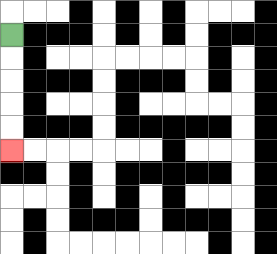{'start': '[0, 1]', 'end': '[0, 6]', 'path_directions': 'D,D,D,D,D', 'path_coordinates': '[[0, 1], [0, 2], [0, 3], [0, 4], [0, 5], [0, 6]]'}